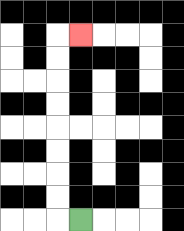{'start': '[3, 9]', 'end': '[3, 1]', 'path_directions': 'L,U,U,U,U,U,U,U,U,R', 'path_coordinates': '[[3, 9], [2, 9], [2, 8], [2, 7], [2, 6], [2, 5], [2, 4], [2, 3], [2, 2], [2, 1], [3, 1]]'}